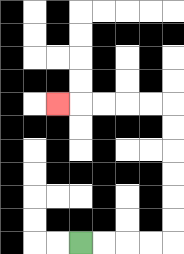{'start': '[3, 10]', 'end': '[2, 4]', 'path_directions': 'R,R,R,R,U,U,U,U,U,U,L,L,L,L,L', 'path_coordinates': '[[3, 10], [4, 10], [5, 10], [6, 10], [7, 10], [7, 9], [7, 8], [7, 7], [7, 6], [7, 5], [7, 4], [6, 4], [5, 4], [4, 4], [3, 4], [2, 4]]'}